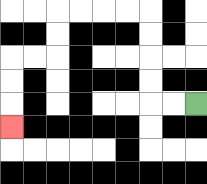{'start': '[8, 4]', 'end': '[0, 5]', 'path_directions': 'L,L,U,U,U,U,L,L,L,L,D,D,L,L,D,D,D', 'path_coordinates': '[[8, 4], [7, 4], [6, 4], [6, 3], [6, 2], [6, 1], [6, 0], [5, 0], [4, 0], [3, 0], [2, 0], [2, 1], [2, 2], [1, 2], [0, 2], [0, 3], [0, 4], [0, 5]]'}